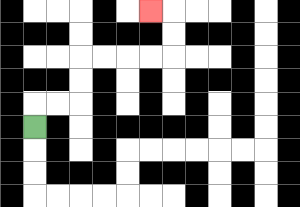{'start': '[1, 5]', 'end': '[6, 0]', 'path_directions': 'U,R,R,U,U,R,R,R,R,U,U,L', 'path_coordinates': '[[1, 5], [1, 4], [2, 4], [3, 4], [3, 3], [3, 2], [4, 2], [5, 2], [6, 2], [7, 2], [7, 1], [7, 0], [6, 0]]'}